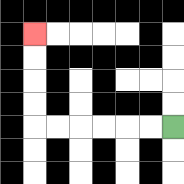{'start': '[7, 5]', 'end': '[1, 1]', 'path_directions': 'L,L,L,L,L,L,U,U,U,U', 'path_coordinates': '[[7, 5], [6, 5], [5, 5], [4, 5], [3, 5], [2, 5], [1, 5], [1, 4], [1, 3], [1, 2], [1, 1]]'}